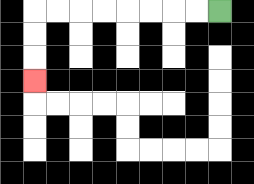{'start': '[9, 0]', 'end': '[1, 3]', 'path_directions': 'L,L,L,L,L,L,L,L,D,D,D', 'path_coordinates': '[[9, 0], [8, 0], [7, 0], [6, 0], [5, 0], [4, 0], [3, 0], [2, 0], [1, 0], [1, 1], [1, 2], [1, 3]]'}